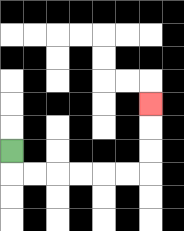{'start': '[0, 6]', 'end': '[6, 4]', 'path_directions': 'D,R,R,R,R,R,R,U,U,U', 'path_coordinates': '[[0, 6], [0, 7], [1, 7], [2, 7], [3, 7], [4, 7], [5, 7], [6, 7], [6, 6], [6, 5], [6, 4]]'}